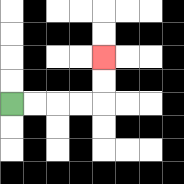{'start': '[0, 4]', 'end': '[4, 2]', 'path_directions': 'R,R,R,R,U,U', 'path_coordinates': '[[0, 4], [1, 4], [2, 4], [3, 4], [4, 4], [4, 3], [4, 2]]'}